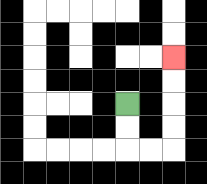{'start': '[5, 4]', 'end': '[7, 2]', 'path_directions': 'D,D,R,R,U,U,U,U', 'path_coordinates': '[[5, 4], [5, 5], [5, 6], [6, 6], [7, 6], [7, 5], [7, 4], [7, 3], [7, 2]]'}